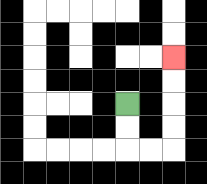{'start': '[5, 4]', 'end': '[7, 2]', 'path_directions': 'D,D,R,R,U,U,U,U', 'path_coordinates': '[[5, 4], [5, 5], [5, 6], [6, 6], [7, 6], [7, 5], [7, 4], [7, 3], [7, 2]]'}